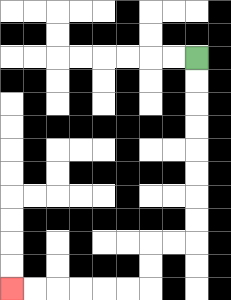{'start': '[8, 2]', 'end': '[0, 12]', 'path_directions': 'D,D,D,D,D,D,D,D,L,L,D,D,L,L,L,L,L,L', 'path_coordinates': '[[8, 2], [8, 3], [8, 4], [8, 5], [8, 6], [8, 7], [8, 8], [8, 9], [8, 10], [7, 10], [6, 10], [6, 11], [6, 12], [5, 12], [4, 12], [3, 12], [2, 12], [1, 12], [0, 12]]'}